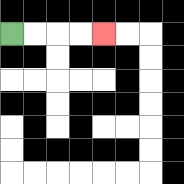{'start': '[0, 1]', 'end': '[4, 1]', 'path_directions': 'R,R,R,R', 'path_coordinates': '[[0, 1], [1, 1], [2, 1], [3, 1], [4, 1]]'}